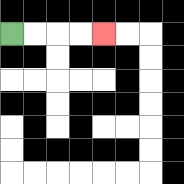{'start': '[0, 1]', 'end': '[4, 1]', 'path_directions': 'R,R,R,R', 'path_coordinates': '[[0, 1], [1, 1], [2, 1], [3, 1], [4, 1]]'}